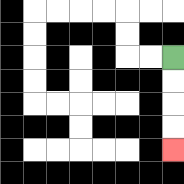{'start': '[7, 2]', 'end': '[7, 6]', 'path_directions': 'D,D,D,D', 'path_coordinates': '[[7, 2], [7, 3], [7, 4], [7, 5], [7, 6]]'}